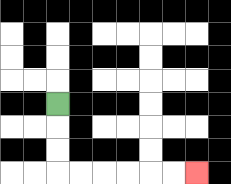{'start': '[2, 4]', 'end': '[8, 7]', 'path_directions': 'D,D,D,R,R,R,R,R,R', 'path_coordinates': '[[2, 4], [2, 5], [2, 6], [2, 7], [3, 7], [4, 7], [5, 7], [6, 7], [7, 7], [8, 7]]'}